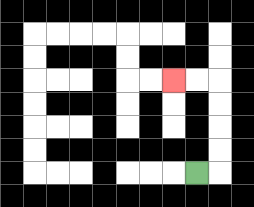{'start': '[8, 7]', 'end': '[7, 3]', 'path_directions': 'R,U,U,U,U,L,L', 'path_coordinates': '[[8, 7], [9, 7], [9, 6], [9, 5], [9, 4], [9, 3], [8, 3], [7, 3]]'}